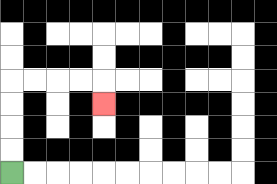{'start': '[0, 7]', 'end': '[4, 4]', 'path_directions': 'U,U,U,U,R,R,R,R,D', 'path_coordinates': '[[0, 7], [0, 6], [0, 5], [0, 4], [0, 3], [1, 3], [2, 3], [3, 3], [4, 3], [4, 4]]'}